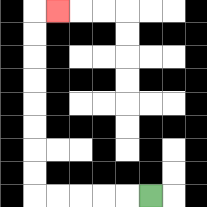{'start': '[6, 8]', 'end': '[2, 0]', 'path_directions': 'L,L,L,L,L,U,U,U,U,U,U,U,U,R', 'path_coordinates': '[[6, 8], [5, 8], [4, 8], [3, 8], [2, 8], [1, 8], [1, 7], [1, 6], [1, 5], [1, 4], [1, 3], [1, 2], [1, 1], [1, 0], [2, 0]]'}